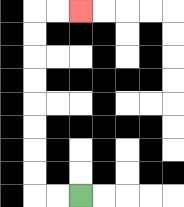{'start': '[3, 8]', 'end': '[3, 0]', 'path_directions': 'L,L,U,U,U,U,U,U,U,U,R,R', 'path_coordinates': '[[3, 8], [2, 8], [1, 8], [1, 7], [1, 6], [1, 5], [1, 4], [1, 3], [1, 2], [1, 1], [1, 0], [2, 0], [3, 0]]'}